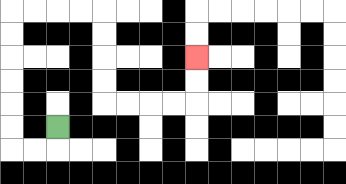{'start': '[2, 5]', 'end': '[8, 2]', 'path_directions': 'D,L,L,U,U,U,U,U,U,R,R,R,R,D,D,D,D,R,R,R,R,U,U', 'path_coordinates': '[[2, 5], [2, 6], [1, 6], [0, 6], [0, 5], [0, 4], [0, 3], [0, 2], [0, 1], [0, 0], [1, 0], [2, 0], [3, 0], [4, 0], [4, 1], [4, 2], [4, 3], [4, 4], [5, 4], [6, 4], [7, 4], [8, 4], [8, 3], [8, 2]]'}